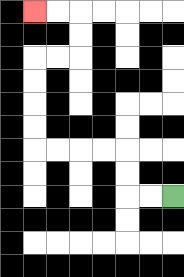{'start': '[7, 8]', 'end': '[1, 0]', 'path_directions': 'L,L,U,U,L,L,L,L,U,U,U,U,R,R,U,U,L,L', 'path_coordinates': '[[7, 8], [6, 8], [5, 8], [5, 7], [5, 6], [4, 6], [3, 6], [2, 6], [1, 6], [1, 5], [1, 4], [1, 3], [1, 2], [2, 2], [3, 2], [3, 1], [3, 0], [2, 0], [1, 0]]'}